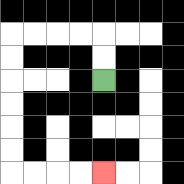{'start': '[4, 3]', 'end': '[4, 7]', 'path_directions': 'U,U,L,L,L,L,D,D,D,D,D,D,R,R,R,R', 'path_coordinates': '[[4, 3], [4, 2], [4, 1], [3, 1], [2, 1], [1, 1], [0, 1], [0, 2], [0, 3], [0, 4], [0, 5], [0, 6], [0, 7], [1, 7], [2, 7], [3, 7], [4, 7]]'}